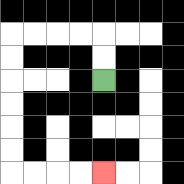{'start': '[4, 3]', 'end': '[4, 7]', 'path_directions': 'U,U,L,L,L,L,D,D,D,D,D,D,R,R,R,R', 'path_coordinates': '[[4, 3], [4, 2], [4, 1], [3, 1], [2, 1], [1, 1], [0, 1], [0, 2], [0, 3], [0, 4], [0, 5], [0, 6], [0, 7], [1, 7], [2, 7], [3, 7], [4, 7]]'}